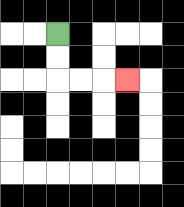{'start': '[2, 1]', 'end': '[5, 3]', 'path_directions': 'D,D,R,R,R', 'path_coordinates': '[[2, 1], [2, 2], [2, 3], [3, 3], [4, 3], [5, 3]]'}